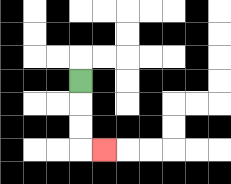{'start': '[3, 3]', 'end': '[4, 6]', 'path_directions': 'D,D,D,R', 'path_coordinates': '[[3, 3], [3, 4], [3, 5], [3, 6], [4, 6]]'}